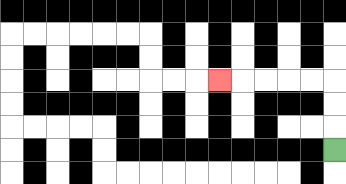{'start': '[14, 6]', 'end': '[9, 3]', 'path_directions': 'U,U,U,L,L,L,L,L', 'path_coordinates': '[[14, 6], [14, 5], [14, 4], [14, 3], [13, 3], [12, 3], [11, 3], [10, 3], [9, 3]]'}